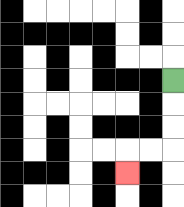{'start': '[7, 3]', 'end': '[5, 7]', 'path_directions': 'D,D,D,L,L,D', 'path_coordinates': '[[7, 3], [7, 4], [7, 5], [7, 6], [6, 6], [5, 6], [5, 7]]'}